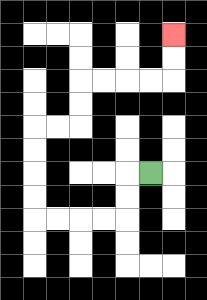{'start': '[6, 7]', 'end': '[7, 1]', 'path_directions': 'L,D,D,L,L,L,L,U,U,U,U,R,R,U,U,R,R,R,R,U,U', 'path_coordinates': '[[6, 7], [5, 7], [5, 8], [5, 9], [4, 9], [3, 9], [2, 9], [1, 9], [1, 8], [1, 7], [1, 6], [1, 5], [2, 5], [3, 5], [3, 4], [3, 3], [4, 3], [5, 3], [6, 3], [7, 3], [7, 2], [7, 1]]'}